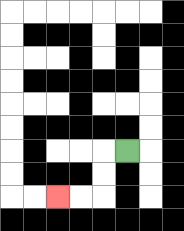{'start': '[5, 6]', 'end': '[2, 8]', 'path_directions': 'L,D,D,L,L', 'path_coordinates': '[[5, 6], [4, 6], [4, 7], [4, 8], [3, 8], [2, 8]]'}